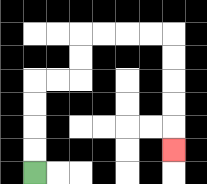{'start': '[1, 7]', 'end': '[7, 6]', 'path_directions': 'U,U,U,U,R,R,U,U,R,R,R,R,D,D,D,D,D', 'path_coordinates': '[[1, 7], [1, 6], [1, 5], [1, 4], [1, 3], [2, 3], [3, 3], [3, 2], [3, 1], [4, 1], [5, 1], [6, 1], [7, 1], [7, 2], [7, 3], [7, 4], [7, 5], [7, 6]]'}